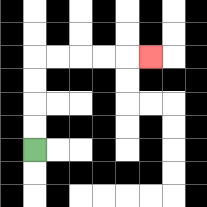{'start': '[1, 6]', 'end': '[6, 2]', 'path_directions': 'U,U,U,U,R,R,R,R,R', 'path_coordinates': '[[1, 6], [1, 5], [1, 4], [1, 3], [1, 2], [2, 2], [3, 2], [4, 2], [5, 2], [6, 2]]'}